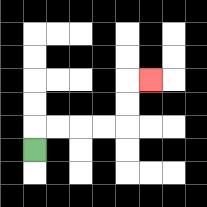{'start': '[1, 6]', 'end': '[6, 3]', 'path_directions': 'U,R,R,R,R,U,U,R', 'path_coordinates': '[[1, 6], [1, 5], [2, 5], [3, 5], [4, 5], [5, 5], [5, 4], [5, 3], [6, 3]]'}